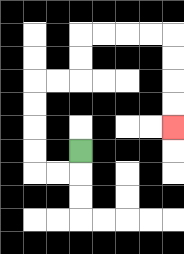{'start': '[3, 6]', 'end': '[7, 5]', 'path_directions': 'D,L,L,U,U,U,U,R,R,U,U,R,R,R,R,D,D,D,D', 'path_coordinates': '[[3, 6], [3, 7], [2, 7], [1, 7], [1, 6], [1, 5], [1, 4], [1, 3], [2, 3], [3, 3], [3, 2], [3, 1], [4, 1], [5, 1], [6, 1], [7, 1], [7, 2], [7, 3], [7, 4], [7, 5]]'}